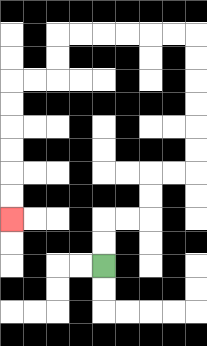{'start': '[4, 11]', 'end': '[0, 9]', 'path_directions': 'U,U,R,R,U,U,R,R,U,U,U,U,U,U,L,L,L,L,L,L,D,D,L,L,D,D,D,D,D,D', 'path_coordinates': '[[4, 11], [4, 10], [4, 9], [5, 9], [6, 9], [6, 8], [6, 7], [7, 7], [8, 7], [8, 6], [8, 5], [8, 4], [8, 3], [8, 2], [8, 1], [7, 1], [6, 1], [5, 1], [4, 1], [3, 1], [2, 1], [2, 2], [2, 3], [1, 3], [0, 3], [0, 4], [0, 5], [0, 6], [0, 7], [0, 8], [0, 9]]'}